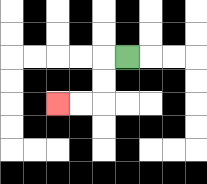{'start': '[5, 2]', 'end': '[2, 4]', 'path_directions': 'L,D,D,L,L', 'path_coordinates': '[[5, 2], [4, 2], [4, 3], [4, 4], [3, 4], [2, 4]]'}